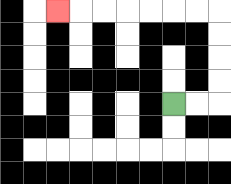{'start': '[7, 4]', 'end': '[2, 0]', 'path_directions': 'R,R,U,U,U,U,L,L,L,L,L,L,L', 'path_coordinates': '[[7, 4], [8, 4], [9, 4], [9, 3], [9, 2], [9, 1], [9, 0], [8, 0], [7, 0], [6, 0], [5, 0], [4, 0], [3, 0], [2, 0]]'}